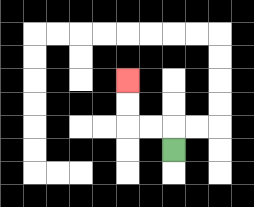{'start': '[7, 6]', 'end': '[5, 3]', 'path_directions': 'U,L,L,U,U', 'path_coordinates': '[[7, 6], [7, 5], [6, 5], [5, 5], [5, 4], [5, 3]]'}